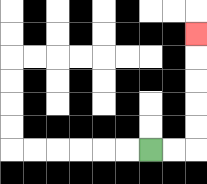{'start': '[6, 6]', 'end': '[8, 1]', 'path_directions': 'R,R,U,U,U,U,U', 'path_coordinates': '[[6, 6], [7, 6], [8, 6], [8, 5], [8, 4], [8, 3], [8, 2], [8, 1]]'}